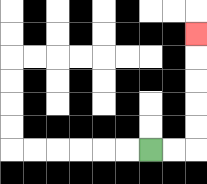{'start': '[6, 6]', 'end': '[8, 1]', 'path_directions': 'R,R,U,U,U,U,U', 'path_coordinates': '[[6, 6], [7, 6], [8, 6], [8, 5], [8, 4], [8, 3], [8, 2], [8, 1]]'}